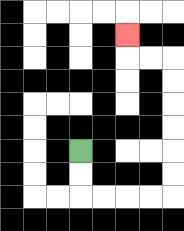{'start': '[3, 6]', 'end': '[5, 1]', 'path_directions': 'D,D,R,R,R,R,U,U,U,U,U,U,L,L,U', 'path_coordinates': '[[3, 6], [3, 7], [3, 8], [4, 8], [5, 8], [6, 8], [7, 8], [7, 7], [7, 6], [7, 5], [7, 4], [7, 3], [7, 2], [6, 2], [5, 2], [5, 1]]'}